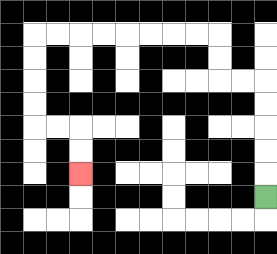{'start': '[11, 8]', 'end': '[3, 7]', 'path_directions': 'U,U,U,U,U,L,L,U,U,L,L,L,L,L,L,L,L,D,D,D,D,R,R,D,D', 'path_coordinates': '[[11, 8], [11, 7], [11, 6], [11, 5], [11, 4], [11, 3], [10, 3], [9, 3], [9, 2], [9, 1], [8, 1], [7, 1], [6, 1], [5, 1], [4, 1], [3, 1], [2, 1], [1, 1], [1, 2], [1, 3], [1, 4], [1, 5], [2, 5], [3, 5], [3, 6], [3, 7]]'}